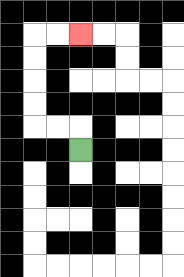{'start': '[3, 6]', 'end': '[3, 1]', 'path_directions': 'U,L,L,U,U,U,U,R,R', 'path_coordinates': '[[3, 6], [3, 5], [2, 5], [1, 5], [1, 4], [1, 3], [1, 2], [1, 1], [2, 1], [3, 1]]'}